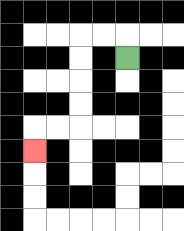{'start': '[5, 2]', 'end': '[1, 6]', 'path_directions': 'U,L,L,D,D,D,D,L,L,D', 'path_coordinates': '[[5, 2], [5, 1], [4, 1], [3, 1], [3, 2], [3, 3], [3, 4], [3, 5], [2, 5], [1, 5], [1, 6]]'}